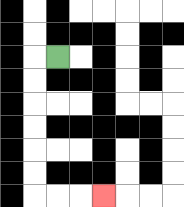{'start': '[2, 2]', 'end': '[4, 8]', 'path_directions': 'L,D,D,D,D,D,D,R,R,R', 'path_coordinates': '[[2, 2], [1, 2], [1, 3], [1, 4], [1, 5], [1, 6], [1, 7], [1, 8], [2, 8], [3, 8], [4, 8]]'}